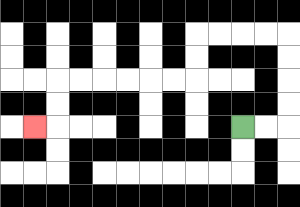{'start': '[10, 5]', 'end': '[1, 5]', 'path_directions': 'R,R,U,U,U,U,L,L,L,L,D,D,L,L,L,L,L,L,D,D,L', 'path_coordinates': '[[10, 5], [11, 5], [12, 5], [12, 4], [12, 3], [12, 2], [12, 1], [11, 1], [10, 1], [9, 1], [8, 1], [8, 2], [8, 3], [7, 3], [6, 3], [5, 3], [4, 3], [3, 3], [2, 3], [2, 4], [2, 5], [1, 5]]'}